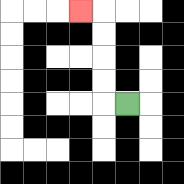{'start': '[5, 4]', 'end': '[3, 0]', 'path_directions': 'L,U,U,U,U,L', 'path_coordinates': '[[5, 4], [4, 4], [4, 3], [4, 2], [4, 1], [4, 0], [3, 0]]'}